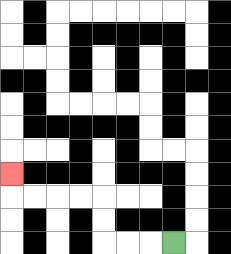{'start': '[7, 10]', 'end': '[0, 7]', 'path_directions': 'L,L,L,U,U,L,L,L,L,U', 'path_coordinates': '[[7, 10], [6, 10], [5, 10], [4, 10], [4, 9], [4, 8], [3, 8], [2, 8], [1, 8], [0, 8], [0, 7]]'}